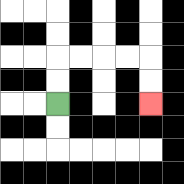{'start': '[2, 4]', 'end': '[6, 4]', 'path_directions': 'U,U,R,R,R,R,D,D', 'path_coordinates': '[[2, 4], [2, 3], [2, 2], [3, 2], [4, 2], [5, 2], [6, 2], [6, 3], [6, 4]]'}